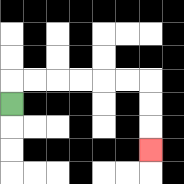{'start': '[0, 4]', 'end': '[6, 6]', 'path_directions': 'U,R,R,R,R,R,R,D,D,D', 'path_coordinates': '[[0, 4], [0, 3], [1, 3], [2, 3], [3, 3], [4, 3], [5, 3], [6, 3], [6, 4], [6, 5], [6, 6]]'}